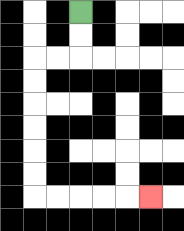{'start': '[3, 0]', 'end': '[6, 8]', 'path_directions': 'D,D,L,L,D,D,D,D,D,D,R,R,R,R,R', 'path_coordinates': '[[3, 0], [3, 1], [3, 2], [2, 2], [1, 2], [1, 3], [1, 4], [1, 5], [1, 6], [1, 7], [1, 8], [2, 8], [3, 8], [4, 8], [5, 8], [6, 8]]'}